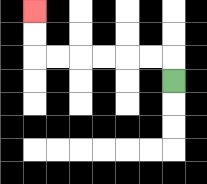{'start': '[7, 3]', 'end': '[1, 0]', 'path_directions': 'U,L,L,L,L,L,L,U,U', 'path_coordinates': '[[7, 3], [7, 2], [6, 2], [5, 2], [4, 2], [3, 2], [2, 2], [1, 2], [1, 1], [1, 0]]'}